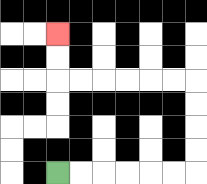{'start': '[2, 7]', 'end': '[2, 1]', 'path_directions': 'R,R,R,R,R,R,U,U,U,U,L,L,L,L,L,L,U,U', 'path_coordinates': '[[2, 7], [3, 7], [4, 7], [5, 7], [6, 7], [7, 7], [8, 7], [8, 6], [8, 5], [8, 4], [8, 3], [7, 3], [6, 3], [5, 3], [4, 3], [3, 3], [2, 3], [2, 2], [2, 1]]'}